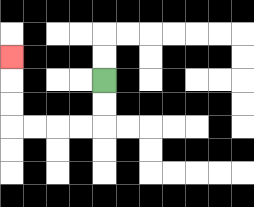{'start': '[4, 3]', 'end': '[0, 2]', 'path_directions': 'D,D,L,L,L,L,U,U,U', 'path_coordinates': '[[4, 3], [4, 4], [4, 5], [3, 5], [2, 5], [1, 5], [0, 5], [0, 4], [0, 3], [0, 2]]'}